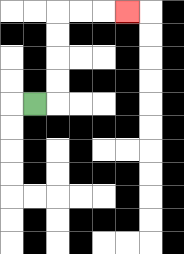{'start': '[1, 4]', 'end': '[5, 0]', 'path_directions': 'R,U,U,U,U,R,R,R', 'path_coordinates': '[[1, 4], [2, 4], [2, 3], [2, 2], [2, 1], [2, 0], [3, 0], [4, 0], [5, 0]]'}